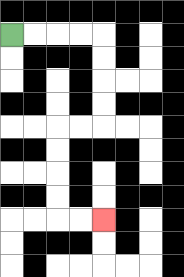{'start': '[0, 1]', 'end': '[4, 9]', 'path_directions': 'R,R,R,R,D,D,D,D,L,L,D,D,D,D,R,R', 'path_coordinates': '[[0, 1], [1, 1], [2, 1], [3, 1], [4, 1], [4, 2], [4, 3], [4, 4], [4, 5], [3, 5], [2, 5], [2, 6], [2, 7], [2, 8], [2, 9], [3, 9], [4, 9]]'}